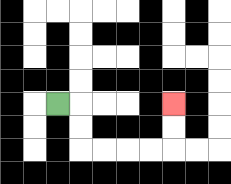{'start': '[2, 4]', 'end': '[7, 4]', 'path_directions': 'R,D,D,R,R,R,R,U,U', 'path_coordinates': '[[2, 4], [3, 4], [3, 5], [3, 6], [4, 6], [5, 6], [6, 6], [7, 6], [7, 5], [7, 4]]'}